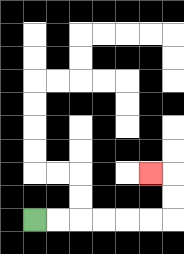{'start': '[1, 9]', 'end': '[6, 7]', 'path_directions': 'R,R,R,R,R,R,U,U,L', 'path_coordinates': '[[1, 9], [2, 9], [3, 9], [4, 9], [5, 9], [6, 9], [7, 9], [7, 8], [7, 7], [6, 7]]'}